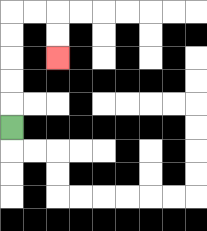{'start': '[0, 5]', 'end': '[2, 2]', 'path_directions': 'U,U,U,U,U,R,R,D,D', 'path_coordinates': '[[0, 5], [0, 4], [0, 3], [0, 2], [0, 1], [0, 0], [1, 0], [2, 0], [2, 1], [2, 2]]'}